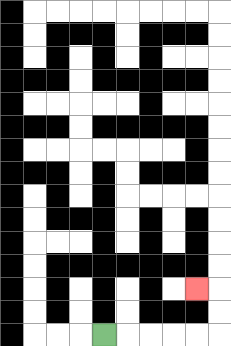{'start': '[4, 14]', 'end': '[8, 12]', 'path_directions': 'R,R,R,R,R,U,U,L', 'path_coordinates': '[[4, 14], [5, 14], [6, 14], [7, 14], [8, 14], [9, 14], [9, 13], [9, 12], [8, 12]]'}